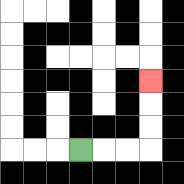{'start': '[3, 6]', 'end': '[6, 3]', 'path_directions': 'R,R,R,U,U,U', 'path_coordinates': '[[3, 6], [4, 6], [5, 6], [6, 6], [6, 5], [6, 4], [6, 3]]'}